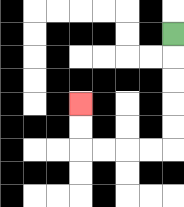{'start': '[7, 1]', 'end': '[3, 4]', 'path_directions': 'D,D,D,D,D,L,L,L,L,U,U', 'path_coordinates': '[[7, 1], [7, 2], [7, 3], [7, 4], [7, 5], [7, 6], [6, 6], [5, 6], [4, 6], [3, 6], [3, 5], [3, 4]]'}